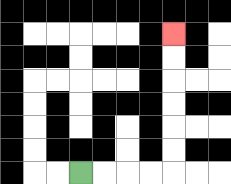{'start': '[3, 7]', 'end': '[7, 1]', 'path_directions': 'R,R,R,R,U,U,U,U,U,U', 'path_coordinates': '[[3, 7], [4, 7], [5, 7], [6, 7], [7, 7], [7, 6], [7, 5], [7, 4], [7, 3], [7, 2], [7, 1]]'}